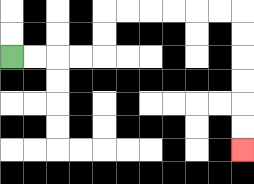{'start': '[0, 2]', 'end': '[10, 6]', 'path_directions': 'R,R,R,R,U,U,R,R,R,R,R,R,D,D,D,D,D,D', 'path_coordinates': '[[0, 2], [1, 2], [2, 2], [3, 2], [4, 2], [4, 1], [4, 0], [5, 0], [6, 0], [7, 0], [8, 0], [9, 0], [10, 0], [10, 1], [10, 2], [10, 3], [10, 4], [10, 5], [10, 6]]'}